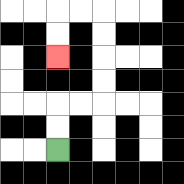{'start': '[2, 6]', 'end': '[2, 2]', 'path_directions': 'U,U,R,R,U,U,U,U,L,L,D,D', 'path_coordinates': '[[2, 6], [2, 5], [2, 4], [3, 4], [4, 4], [4, 3], [4, 2], [4, 1], [4, 0], [3, 0], [2, 0], [2, 1], [2, 2]]'}